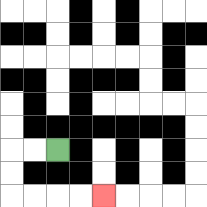{'start': '[2, 6]', 'end': '[4, 8]', 'path_directions': 'L,L,D,D,R,R,R,R', 'path_coordinates': '[[2, 6], [1, 6], [0, 6], [0, 7], [0, 8], [1, 8], [2, 8], [3, 8], [4, 8]]'}